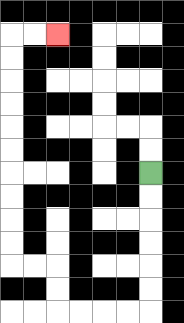{'start': '[6, 7]', 'end': '[2, 1]', 'path_directions': 'D,D,D,D,D,D,L,L,L,L,U,U,L,L,U,U,U,U,U,U,U,U,U,U,R,R', 'path_coordinates': '[[6, 7], [6, 8], [6, 9], [6, 10], [6, 11], [6, 12], [6, 13], [5, 13], [4, 13], [3, 13], [2, 13], [2, 12], [2, 11], [1, 11], [0, 11], [0, 10], [0, 9], [0, 8], [0, 7], [0, 6], [0, 5], [0, 4], [0, 3], [0, 2], [0, 1], [1, 1], [2, 1]]'}